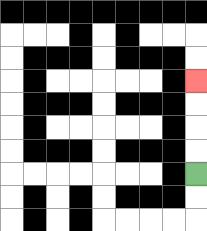{'start': '[8, 7]', 'end': '[8, 3]', 'path_directions': 'U,U,U,U', 'path_coordinates': '[[8, 7], [8, 6], [8, 5], [8, 4], [8, 3]]'}